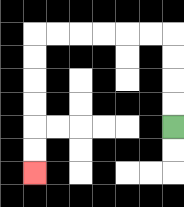{'start': '[7, 5]', 'end': '[1, 7]', 'path_directions': 'U,U,U,U,L,L,L,L,L,L,D,D,D,D,D,D', 'path_coordinates': '[[7, 5], [7, 4], [7, 3], [7, 2], [7, 1], [6, 1], [5, 1], [4, 1], [3, 1], [2, 1], [1, 1], [1, 2], [1, 3], [1, 4], [1, 5], [1, 6], [1, 7]]'}